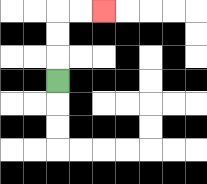{'start': '[2, 3]', 'end': '[4, 0]', 'path_directions': 'U,U,U,R,R', 'path_coordinates': '[[2, 3], [2, 2], [2, 1], [2, 0], [3, 0], [4, 0]]'}